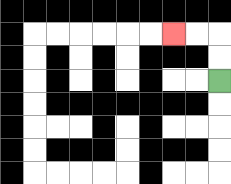{'start': '[9, 3]', 'end': '[7, 1]', 'path_directions': 'U,U,L,L', 'path_coordinates': '[[9, 3], [9, 2], [9, 1], [8, 1], [7, 1]]'}